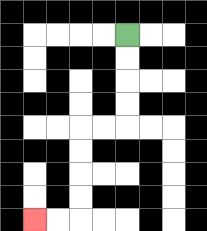{'start': '[5, 1]', 'end': '[1, 9]', 'path_directions': 'D,D,D,D,L,L,D,D,D,D,L,L', 'path_coordinates': '[[5, 1], [5, 2], [5, 3], [5, 4], [5, 5], [4, 5], [3, 5], [3, 6], [3, 7], [3, 8], [3, 9], [2, 9], [1, 9]]'}